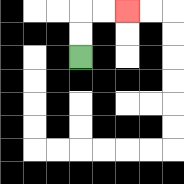{'start': '[3, 2]', 'end': '[5, 0]', 'path_directions': 'U,U,R,R', 'path_coordinates': '[[3, 2], [3, 1], [3, 0], [4, 0], [5, 0]]'}